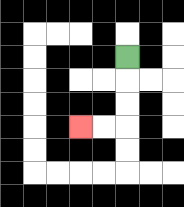{'start': '[5, 2]', 'end': '[3, 5]', 'path_directions': 'D,D,D,L,L', 'path_coordinates': '[[5, 2], [5, 3], [5, 4], [5, 5], [4, 5], [3, 5]]'}